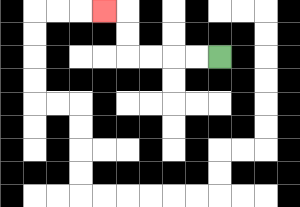{'start': '[9, 2]', 'end': '[4, 0]', 'path_directions': 'L,L,L,L,U,U,L', 'path_coordinates': '[[9, 2], [8, 2], [7, 2], [6, 2], [5, 2], [5, 1], [5, 0], [4, 0]]'}